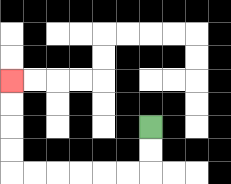{'start': '[6, 5]', 'end': '[0, 3]', 'path_directions': 'D,D,L,L,L,L,L,L,U,U,U,U', 'path_coordinates': '[[6, 5], [6, 6], [6, 7], [5, 7], [4, 7], [3, 7], [2, 7], [1, 7], [0, 7], [0, 6], [0, 5], [0, 4], [0, 3]]'}